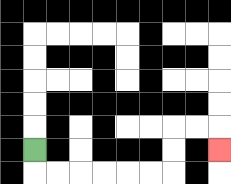{'start': '[1, 6]', 'end': '[9, 6]', 'path_directions': 'D,R,R,R,R,R,R,U,U,R,R,D', 'path_coordinates': '[[1, 6], [1, 7], [2, 7], [3, 7], [4, 7], [5, 7], [6, 7], [7, 7], [7, 6], [7, 5], [8, 5], [9, 5], [9, 6]]'}